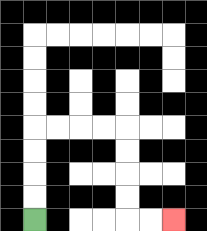{'start': '[1, 9]', 'end': '[7, 9]', 'path_directions': 'U,U,U,U,R,R,R,R,D,D,D,D,R,R', 'path_coordinates': '[[1, 9], [1, 8], [1, 7], [1, 6], [1, 5], [2, 5], [3, 5], [4, 5], [5, 5], [5, 6], [5, 7], [5, 8], [5, 9], [6, 9], [7, 9]]'}